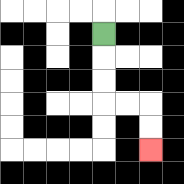{'start': '[4, 1]', 'end': '[6, 6]', 'path_directions': 'D,D,D,R,R,D,D', 'path_coordinates': '[[4, 1], [4, 2], [4, 3], [4, 4], [5, 4], [6, 4], [6, 5], [6, 6]]'}